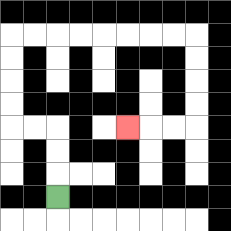{'start': '[2, 8]', 'end': '[5, 5]', 'path_directions': 'U,U,U,L,L,U,U,U,U,R,R,R,R,R,R,R,R,D,D,D,D,L,L,L', 'path_coordinates': '[[2, 8], [2, 7], [2, 6], [2, 5], [1, 5], [0, 5], [0, 4], [0, 3], [0, 2], [0, 1], [1, 1], [2, 1], [3, 1], [4, 1], [5, 1], [6, 1], [7, 1], [8, 1], [8, 2], [8, 3], [8, 4], [8, 5], [7, 5], [6, 5], [5, 5]]'}